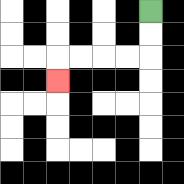{'start': '[6, 0]', 'end': '[2, 3]', 'path_directions': 'D,D,L,L,L,L,D', 'path_coordinates': '[[6, 0], [6, 1], [6, 2], [5, 2], [4, 2], [3, 2], [2, 2], [2, 3]]'}